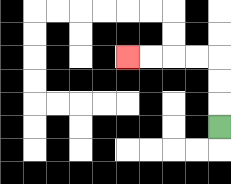{'start': '[9, 5]', 'end': '[5, 2]', 'path_directions': 'U,U,U,L,L,L,L', 'path_coordinates': '[[9, 5], [9, 4], [9, 3], [9, 2], [8, 2], [7, 2], [6, 2], [5, 2]]'}